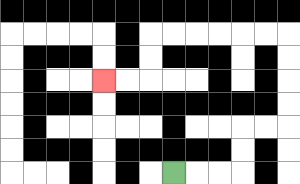{'start': '[7, 7]', 'end': '[4, 3]', 'path_directions': 'R,R,R,U,U,R,R,U,U,U,U,L,L,L,L,L,L,D,D,L,L', 'path_coordinates': '[[7, 7], [8, 7], [9, 7], [10, 7], [10, 6], [10, 5], [11, 5], [12, 5], [12, 4], [12, 3], [12, 2], [12, 1], [11, 1], [10, 1], [9, 1], [8, 1], [7, 1], [6, 1], [6, 2], [6, 3], [5, 3], [4, 3]]'}